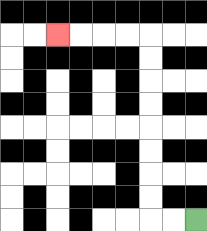{'start': '[8, 9]', 'end': '[2, 1]', 'path_directions': 'L,L,U,U,U,U,U,U,U,U,L,L,L,L', 'path_coordinates': '[[8, 9], [7, 9], [6, 9], [6, 8], [6, 7], [6, 6], [6, 5], [6, 4], [6, 3], [6, 2], [6, 1], [5, 1], [4, 1], [3, 1], [2, 1]]'}